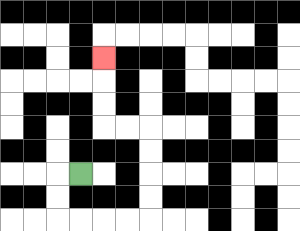{'start': '[3, 7]', 'end': '[4, 2]', 'path_directions': 'L,D,D,R,R,R,R,U,U,U,U,L,L,U,U,U', 'path_coordinates': '[[3, 7], [2, 7], [2, 8], [2, 9], [3, 9], [4, 9], [5, 9], [6, 9], [6, 8], [6, 7], [6, 6], [6, 5], [5, 5], [4, 5], [4, 4], [4, 3], [4, 2]]'}